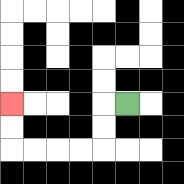{'start': '[5, 4]', 'end': '[0, 4]', 'path_directions': 'L,D,D,L,L,L,L,U,U', 'path_coordinates': '[[5, 4], [4, 4], [4, 5], [4, 6], [3, 6], [2, 6], [1, 6], [0, 6], [0, 5], [0, 4]]'}